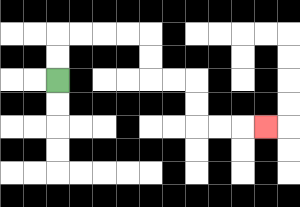{'start': '[2, 3]', 'end': '[11, 5]', 'path_directions': 'U,U,R,R,R,R,D,D,R,R,D,D,R,R,R', 'path_coordinates': '[[2, 3], [2, 2], [2, 1], [3, 1], [4, 1], [5, 1], [6, 1], [6, 2], [6, 3], [7, 3], [8, 3], [8, 4], [8, 5], [9, 5], [10, 5], [11, 5]]'}